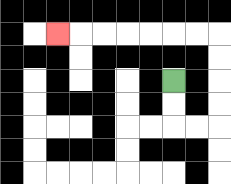{'start': '[7, 3]', 'end': '[2, 1]', 'path_directions': 'D,D,R,R,U,U,U,U,L,L,L,L,L,L,L', 'path_coordinates': '[[7, 3], [7, 4], [7, 5], [8, 5], [9, 5], [9, 4], [9, 3], [9, 2], [9, 1], [8, 1], [7, 1], [6, 1], [5, 1], [4, 1], [3, 1], [2, 1]]'}